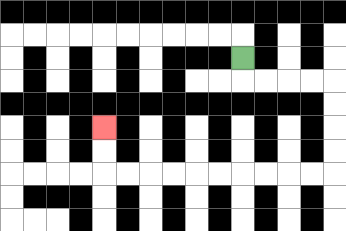{'start': '[10, 2]', 'end': '[4, 5]', 'path_directions': 'D,R,R,R,R,D,D,D,D,L,L,L,L,L,L,L,L,L,L,U,U', 'path_coordinates': '[[10, 2], [10, 3], [11, 3], [12, 3], [13, 3], [14, 3], [14, 4], [14, 5], [14, 6], [14, 7], [13, 7], [12, 7], [11, 7], [10, 7], [9, 7], [8, 7], [7, 7], [6, 7], [5, 7], [4, 7], [4, 6], [4, 5]]'}